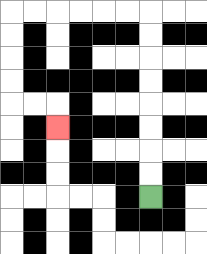{'start': '[6, 8]', 'end': '[2, 5]', 'path_directions': 'U,U,U,U,U,U,U,U,L,L,L,L,L,L,D,D,D,D,R,R,D', 'path_coordinates': '[[6, 8], [6, 7], [6, 6], [6, 5], [6, 4], [6, 3], [6, 2], [6, 1], [6, 0], [5, 0], [4, 0], [3, 0], [2, 0], [1, 0], [0, 0], [0, 1], [0, 2], [0, 3], [0, 4], [1, 4], [2, 4], [2, 5]]'}